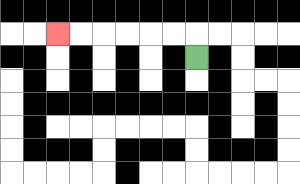{'start': '[8, 2]', 'end': '[2, 1]', 'path_directions': 'U,L,L,L,L,L,L', 'path_coordinates': '[[8, 2], [8, 1], [7, 1], [6, 1], [5, 1], [4, 1], [3, 1], [2, 1]]'}